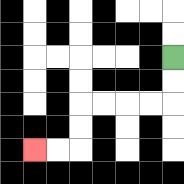{'start': '[7, 2]', 'end': '[1, 6]', 'path_directions': 'D,D,L,L,L,L,D,D,L,L', 'path_coordinates': '[[7, 2], [7, 3], [7, 4], [6, 4], [5, 4], [4, 4], [3, 4], [3, 5], [3, 6], [2, 6], [1, 6]]'}